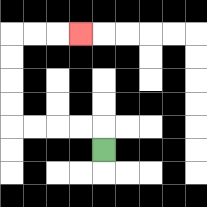{'start': '[4, 6]', 'end': '[3, 1]', 'path_directions': 'U,L,L,L,L,U,U,U,U,R,R,R', 'path_coordinates': '[[4, 6], [4, 5], [3, 5], [2, 5], [1, 5], [0, 5], [0, 4], [0, 3], [0, 2], [0, 1], [1, 1], [2, 1], [3, 1]]'}